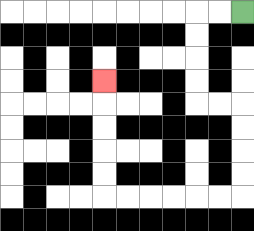{'start': '[10, 0]', 'end': '[4, 3]', 'path_directions': 'L,L,D,D,D,D,R,R,D,D,D,D,L,L,L,L,L,L,U,U,U,U,U', 'path_coordinates': '[[10, 0], [9, 0], [8, 0], [8, 1], [8, 2], [8, 3], [8, 4], [9, 4], [10, 4], [10, 5], [10, 6], [10, 7], [10, 8], [9, 8], [8, 8], [7, 8], [6, 8], [5, 8], [4, 8], [4, 7], [4, 6], [4, 5], [4, 4], [4, 3]]'}